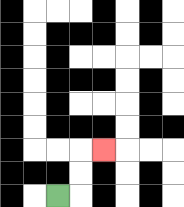{'start': '[2, 8]', 'end': '[4, 6]', 'path_directions': 'R,U,U,R', 'path_coordinates': '[[2, 8], [3, 8], [3, 7], [3, 6], [4, 6]]'}